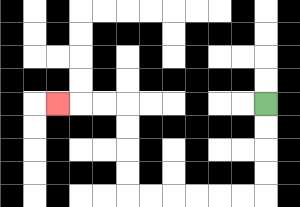{'start': '[11, 4]', 'end': '[2, 4]', 'path_directions': 'D,D,D,D,L,L,L,L,L,L,U,U,U,U,L,L,L', 'path_coordinates': '[[11, 4], [11, 5], [11, 6], [11, 7], [11, 8], [10, 8], [9, 8], [8, 8], [7, 8], [6, 8], [5, 8], [5, 7], [5, 6], [5, 5], [5, 4], [4, 4], [3, 4], [2, 4]]'}